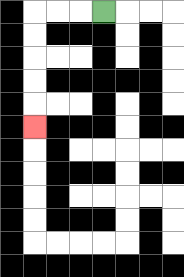{'start': '[4, 0]', 'end': '[1, 5]', 'path_directions': 'L,L,L,D,D,D,D,D', 'path_coordinates': '[[4, 0], [3, 0], [2, 0], [1, 0], [1, 1], [1, 2], [1, 3], [1, 4], [1, 5]]'}